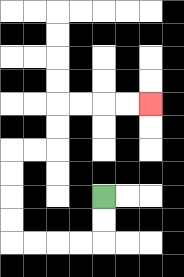{'start': '[4, 8]', 'end': '[6, 4]', 'path_directions': 'D,D,L,L,L,L,U,U,U,U,R,R,U,U,R,R,R,R', 'path_coordinates': '[[4, 8], [4, 9], [4, 10], [3, 10], [2, 10], [1, 10], [0, 10], [0, 9], [0, 8], [0, 7], [0, 6], [1, 6], [2, 6], [2, 5], [2, 4], [3, 4], [4, 4], [5, 4], [6, 4]]'}